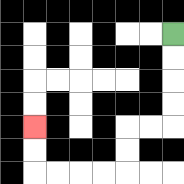{'start': '[7, 1]', 'end': '[1, 5]', 'path_directions': 'D,D,D,D,L,L,D,D,L,L,L,L,U,U', 'path_coordinates': '[[7, 1], [7, 2], [7, 3], [7, 4], [7, 5], [6, 5], [5, 5], [5, 6], [5, 7], [4, 7], [3, 7], [2, 7], [1, 7], [1, 6], [1, 5]]'}